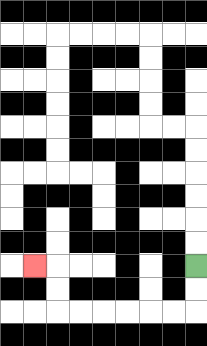{'start': '[8, 11]', 'end': '[1, 11]', 'path_directions': 'D,D,L,L,L,L,L,L,U,U,L', 'path_coordinates': '[[8, 11], [8, 12], [8, 13], [7, 13], [6, 13], [5, 13], [4, 13], [3, 13], [2, 13], [2, 12], [2, 11], [1, 11]]'}